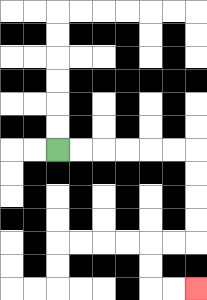{'start': '[2, 6]', 'end': '[8, 12]', 'path_directions': 'R,R,R,R,R,R,D,D,D,D,L,L,D,D,R,R', 'path_coordinates': '[[2, 6], [3, 6], [4, 6], [5, 6], [6, 6], [7, 6], [8, 6], [8, 7], [8, 8], [8, 9], [8, 10], [7, 10], [6, 10], [6, 11], [6, 12], [7, 12], [8, 12]]'}